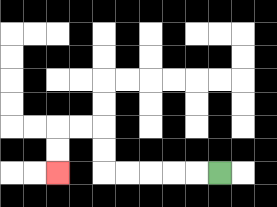{'start': '[9, 7]', 'end': '[2, 7]', 'path_directions': 'L,L,L,L,L,U,U,L,L,D,D', 'path_coordinates': '[[9, 7], [8, 7], [7, 7], [6, 7], [5, 7], [4, 7], [4, 6], [4, 5], [3, 5], [2, 5], [2, 6], [2, 7]]'}